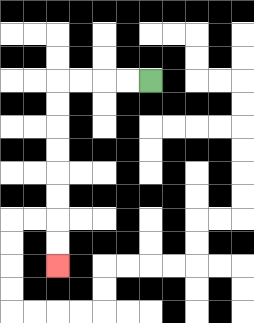{'start': '[6, 3]', 'end': '[2, 11]', 'path_directions': 'L,L,L,L,D,D,D,D,D,D,D,D', 'path_coordinates': '[[6, 3], [5, 3], [4, 3], [3, 3], [2, 3], [2, 4], [2, 5], [2, 6], [2, 7], [2, 8], [2, 9], [2, 10], [2, 11]]'}